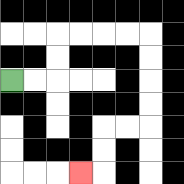{'start': '[0, 3]', 'end': '[3, 7]', 'path_directions': 'R,R,U,U,R,R,R,R,D,D,D,D,L,L,D,D,L', 'path_coordinates': '[[0, 3], [1, 3], [2, 3], [2, 2], [2, 1], [3, 1], [4, 1], [5, 1], [6, 1], [6, 2], [6, 3], [6, 4], [6, 5], [5, 5], [4, 5], [4, 6], [4, 7], [3, 7]]'}